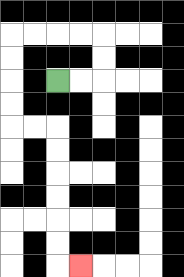{'start': '[2, 3]', 'end': '[3, 11]', 'path_directions': 'R,R,U,U,L,L,L,L,D,D,D,D,R,R,D,D,D,D,D,D,R', 'path_coordinates': '[[2, 3], [3, 3], [4, 3], [4, 2], [4, 1], [3, 1], [2, 1], [1, 1], [0, 1], [0, 2], [0, 3], [0, 4], [0, 5], [1, 5], [2, 5], [2, 6], [2, 7], [2, 8], [2, 9], [2, 10], [2, 11], [3, 11]]'}